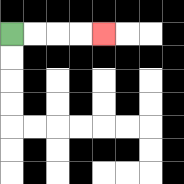{'start': '[0, 1]', 'end': '[4, 1]', 'path_directions': 'R,R,R,R', 'path_coordinates': '[[0, 1], [1, 1], [2, 1], [3, 1], [4, 1]]'}